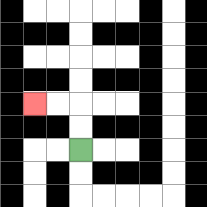{'start': '[3, 6]', 'end': '[1, 4]', 'path_directions': 'U,U,L,L', 'path_coordinates': '[[3, 6], [3, 5], [3, 4], [2, 4], [1, 4]]'}